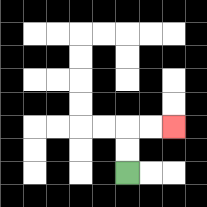{'start': '[5, 7]', 'end': '[7, 5]', 'path_directions': 'U,U,R,R', 'path_coordinates': '[[5, 7], [5, 6], [5, 5], [6, 5], [7, 5]]'}